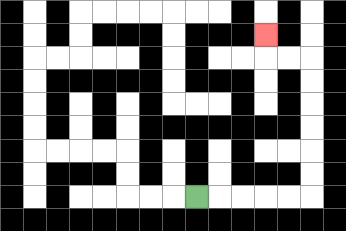{'start': '[8, 8]', 'end': '[11, 1]', 'path_directions': 'R,R,R,R,R,U,U,U,U,U,U,L,L,U', 'path_coordinates': '[[8, 8], [9, 8], [10, 8], [11, 8], [12, 8], [13, 8], [13, 7], [13, 6], [13, 5], [13, 4], [13, 3], [13, 2], [12, 2], [11, 2], [11, 1]]'}